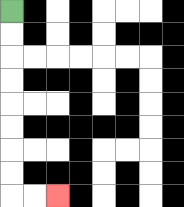{'start': '[0, 0]', 'end': '[2, 8]', 'path_directions': 'D,D,D,D,D,D,D,D,R,R', 'path_coordinates': '[[0, 0], [0, 1], [0, 2], [0, 3], [0, 4], [0, 5], [0, 6], [0, 7], [0, 8], [1, 8], [2, 8]]'}